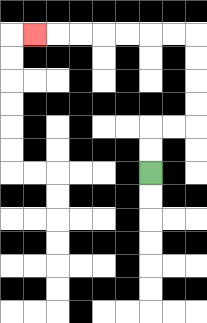{'start': '[6, 7]', 'end': '[1, 1]', 'path_directions': 'U,U,R,R,U,U,U,U,L,L,L,L,L,L,L', 'path_coordinates': '[[6, 7], [6, 6], [6, 5], [7, 5], [8, 5], [8, 4], [8, 3], [8, 2], [8, 1], [7, 1], [6, 1], [5, 1], [4, 1], [3, 1], [2, 1], [1, 1]]'}